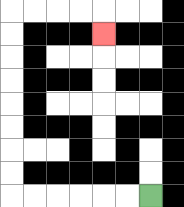{'start': '[6, 8]', 'end': '[4, 1]', 'path_directions': 'L,L,L,L,L,L,U,U,U,U,U,U,U,U,R,R,R,R,D', 'path_coordinates': '[[6, 8], [5, 8], [4, 8], [3, 8], [2, 8], [1, 8], [0, 8], [0, 7], [0, 6], [0, 5], [0, 4], [0, 3], [0, 2], [0, 1], [0, 0], [1, 0], [2, 0], [3, 0], [4, 0], [4, 1]]'}